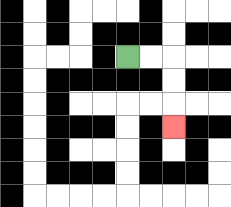{'start': '[5, 2]', 'end': '[7, 5]', 'path_directions': 'R,R,D,D,D', 'path_coordinates': '[[5, 2], [6, 2], [7, 2], [7, 3], [7, 4], [7, 5]]'}